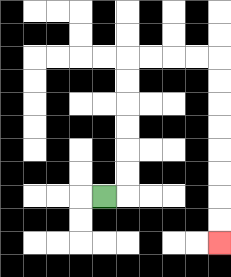{'start': '[4, 8]', 'end': '[9, 10]', 'path_directions': 'R,U,U,U,U,U,U,R,R,R,R,D,D,D,D,D,D,D,D', 'path_coordinates': '[[4, 8], [5, 8], [5, 7], [5, 6], [5, 5], [5, 4], [5, 3], [5, 2], [6, 2], [7, 2], [8, 2], [9, 2], [9, 3], [9, 4], [9, 5], [9, 6], [9, 7], [9, 8], [9, 9], [9, 10]]'}